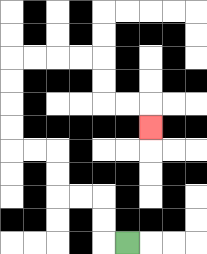{'start': '[5, 10]', 'end': '[6, 5]', 'path_directions': 'L,U,U,L,L,U,U,L,L,U,U,U,U,R,R,R,R,D,D,R,R,D', 'path_coordinates': '[[5, 10], [4, 10], [4, 9], [4, 8], [3, 8], [2, 8], [2, 7], [2, 6], [1, 6], [0, 6], [0, 5], [0, 4], [0, 3], [0, 2], [1, 2], [2, 2], [3, 2], [4, 2], [4, 3], [4, 4], [5, 4], [6, 4], [6, 5]]'}